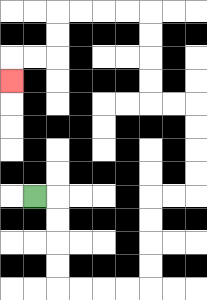{'start': '[1, 8]', 'end': '[0, 3]', 'path_directions': 'R,D,D,D,D,R,R,R,R,U,U,U,U,R,R,U,U,U,U,L,L,U,U,U,U,L,L,L,L,D,D,L,L,D', 'path_coordinates': '[[1, 8], [2, 8], [2, 9], [2, 10], [2, 11], [2, 12], [3, 12], [4, 12], [5, 12], [6, 12], [6, 11], [6, 10], [6, 9], [6, 8], [7, 8], [8, 8], [8, 7], [8, 6], [8, 5], [8, 4], [7, 4], [6, 4], [6, 3], [6, 2], [6, 1], [6, 0], [5, 0], [4, 0], [3, 0], [2, 0], [2, 1], [2, 2], [1, 2], [0, 2], [0, 3]]'}